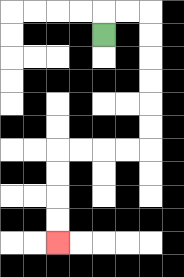{'start': '[4, 1]', 'end': '[2, 10]', 'path_directions': 'U,R,R,D,D,D,D,D,D,L,L,L,L,D,D,D,D', 'path_coordinates': '[[4, 1], [4, 0], [5, 0], [6, 0], [6, 1], [6, 2], [6, 3], [6, 4], [6, 5], [6, 6], [5, 6], [4, 6], [3, 6], [2, 6], [2, 7], [2, 8], [2, 9], [2, 10]]'}